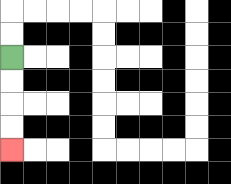{'start': '[0, 2]', 'end': '[0, 6]', 'path_directions': 'D,D,D,D', 'path_coordinates': '[[0, 2], [0, 3], [0, 4], [0, 5], [0, 6]]'}